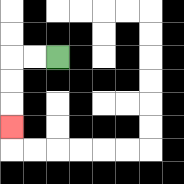{'start': '[2, 2]', 'end': '[0, 5]', 'path_directions': 'L,L,D,D,D', 'path_coordinates': '[[2, 2], [1, 2], [0, 2], [0, 3], [0, 4], [0, 5]]'}